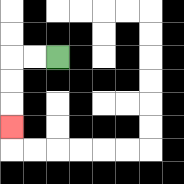{'start': '[2, 2]', 'end': '[0, 5]', 'path_directions': 'L,L,D,D,D', 'path_coordinates': '[[2, 2], [1, 2], [0, 2], [0, 3], [0, 4], [0, 5]]'}